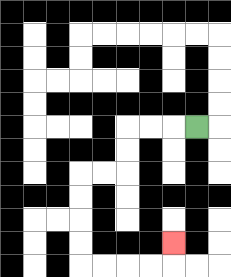{'start': '[8, 5]', 'end': '[7, 10]', 'path_directions': 'L,L,L,D,D,L,L,D,D,D,D,R,R,R,R,U', 'path_coordinates': '[[8, 5], [7, 5], [6, 5], [5, 5], [5, 6], [5, 7], [4, 7], [3, 7], [3, 8], [3, 9], [3, 10], [3, 11], [4, 11], [5, 11], [6, 11], [7, 11], [7, 10]]'}